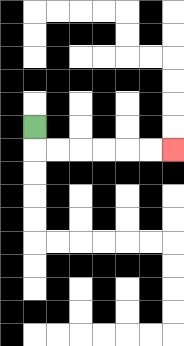{'start': '[1, 5]', 'end': '[7, 6]', 'path_directions': 'D,R,R,R,R,R,R', 'path_coordinates': '[[1, 5], [1, 6], [2, 6], [3, 6], [4, 6], [5, 6], [6, 6], [7, 6]]'}